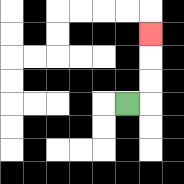{'start': '[5, 4]', 'end': '[6, 1]', 'path_directions': 'R,U,U,U', 'path_coordinates': '[[5, 4], [6, 4], [6, 3], [6, 2], [6, 1]]'}